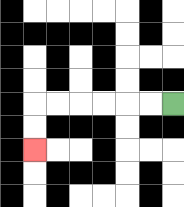{'start': '[7, 4]', 'end': '[1, 6]', 'path_directions': 'L,L,L,L,L,L,D,D', 'path_coordinates': '[[7, 4], [6, 4], [5, 4], [4, 4], [3, 4], [2, 4], [1, 4], [1, 5], [1, 6]]'}